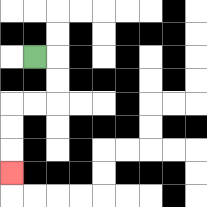{'start': '[1, 2]', 'end': '[0, 7]', 'path_directions': 'R,D,D,L,L,D,D,D', 'path_coordinates': '[[1, 2], [2, 2], [2, 3], [2, 4], [1, 4], [0, 4], [0, 5], [0, 6], [0, 7]]'}